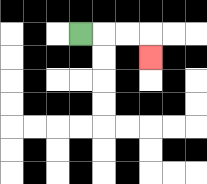{'start': '[3, 1]', 'end': '[6, 2]', 'path_directions': 'R,R,R,D', 'path_coordinates': '[[3, 1], [4, 1], [5, 1], [6, 1], [6, 2]]'}